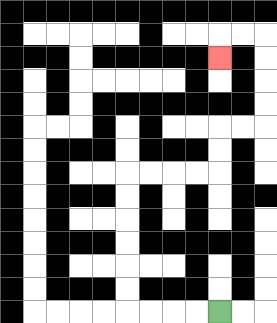{'start': '[9, 13]', 'end': '[9, 2]', 'path_directions': 'L,L,L,L,U,U,U,U,U,U,R,R,R,R,U,U,R,R,U,U,U,U,L,L,D', 'path_coordinates': '[[9, 13], [8, 13], [7, 13], [6, 13], [5, 13], [5, 12], [5, 11], [5, 10], [5, 9], [5, 8], [5, 7], [6, 7], [7, 7], [8, 7], [9, 7], [9, 6], [9, 5], [10, 5], [11, 5], [11, 4], [11, 3], [11, 2], [11, 1], [10, 1], [9, 1], [9, 2]]'}